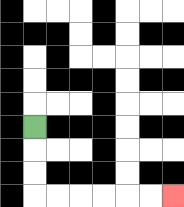{'start': '[1, 5]', 'end': '[7, 8]', 'path_directions': 'D,D,D,R,R,R,R,R,R', 'path_coordinates': '[[1, 5], [1, 6], [1, 7], [1, 8], [2, 8], [3, 8], [4, 8], [5, 8], [6, 8], [7, 8]]'}